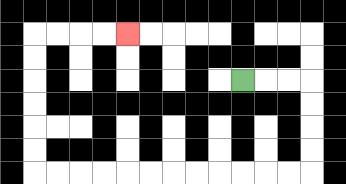{'start': '[10, 3]', 'end': '[5, 1]', 'path_directions': 'R,R,R,D,D,D,D,L,L,L,L,L,L,L,L,L,L,L,L,U,U,U,U,U,U,R,R,R,R', 'path_coordinates': '[[10, 3], [11, 3], [12, 3], [13, 3], [13, 4], [13, 5], [13, 6], [13, 7], [12, 7], [11, 7], [10, 7], [9, 7], [8, 7], [7, 7], [6, 7], [5, 7], [4, 7], [3, 7], [2, 7], [1, 7], [1, 6], [1, 5], [1, 4], [1, 3], [1, 2], [1, 1], [2, 1], [3, 1], [4, 1], [5, 1]]'}